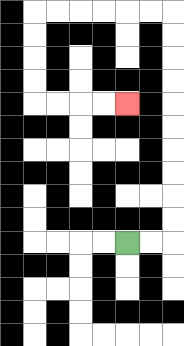{'start': '[5, 10]', 'end': '[5, 4]', 'path_directions': 'R,R,U,U,U,U,U,U,U,U,U,U,L,L,L,L,L,L,D,D,D,D,R,R,R,R', 'path_coordinates': '[[5, 10], [6, 10], [7, 10], [7, 9], [7, 8], [7, 7], [7, 6], [7, 5], [7, 4], [7, 3], [7, 2], [7, 1], [7, 0], [6, 0], [5, 0], [4, 0], [3, 0], [2, 0], [1, 0], [1, 1], [1, 2], [1, 3], [1, 4], [2, 4], [3, 4], [4, 4], [5, 4]]'}